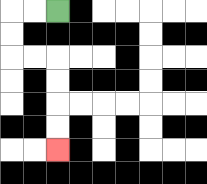{'start': '[2, 0]', 'end': '[2, 6]', 'path_directions': 'L,L,D,D,R,R,D,D,D,D', 'path_coordinates': '[[2, 0], [1, 0], [0, 0], [0, 1], [0, 2], [1, 2], [2, 2], [2, 3], [2, 4], [2, 5], [2, 6]]'}